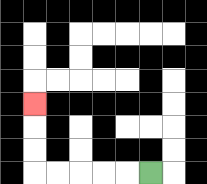{'start': '[6, 7]', 'end': '[1, 4]', 'path_directions': 'L,L,L,L,L,U,U,U', 'path_coordinates': '[[6, 7], [5, 7], [4, 7], [3, 7], [2, 7], [1, 7], [1, 6], [1, 5], [1, 4]]'}